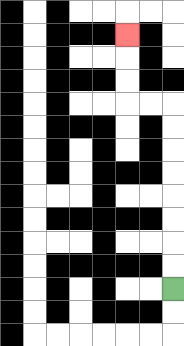{'start': '[7, 12]', 'end': '[5, 1]', 'path_directions': 'U,U,U,U,U,U,U,U,L,L,U,U,U', 'path_coordinates': '[[7, 12], [7, 11], [7, 10], [7, 9], [7, 8], [7, 7], [7, 6], [7, 5], [7, 4], [6, 4], [5, 4], [5, 3], [5, 2], [5, 1]]'}